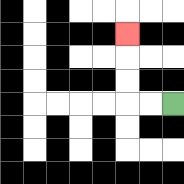{'start': '[7, 4]', 'end': '[5, 1]', 'path_directions': 'L,L,U,U,U', 'path_coordinates': '[[7, 4], [6, 4], [5, 4], [5, 3], [5, 2], [5, 1]]'}